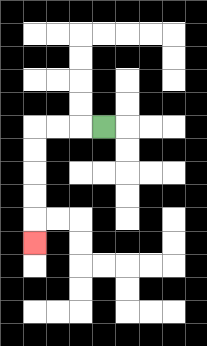{'start': '[4, 5]', 'end': '[1, 10]', 'path_directions': 'L,L,L,D,D,D,D,D', 'path_coordinates': '[[4, 5], [3, 5], [2, 5], [1, 5], [1, 6], [1, 7], [1, 8], [1, 9], [1, 10]]'}